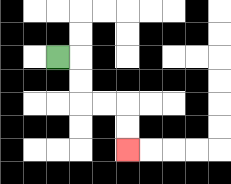{'start': '[2, 2]', 'end': '[5, 6]', 'path_directions': 'R,D,D,R,R,D,D', 'path_coordinates': '[[2, 2], [3, 2], [3, 3], [3, 4], [4, 4], [5, 4], [5, 5], [5, 6]]'}